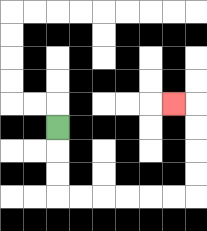{'start': '[2, 5]', 'end': '[7, 4]', 'path_directions': 'D,D,D,R,R,R,R,R,R,U,U,U,U,L', 'path_coordinates': '[[2, 5], [2, 6], [2, 7], [2, 8], [3, 8], [4, 8], [5, 8], [6, 8], [7, 8], [8, 8], [8, 7], [8, 6], [8, 5], [8, 4], [7, 4]]'}